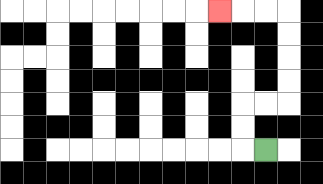{'start': '[11, 6]', 'end': '[9, 0]', 'path_directions': 'L,U,U,R,R,U,U,U,U,L,L,L', 'path_coordinates': '[[11, 6], [10, 6], [10, 5], [10, 4], [11, 4], [12, 4], [12, 3], [12, 2], [12, 1], [12, 0], [11, 0], [10, 0], [9, 0]]'}